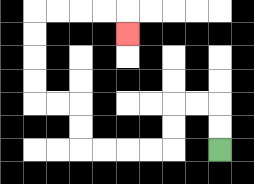{'start': '[9, 6]', 'end': '[5, 1]', 'path_directions': 'U,U,L,L,D,D,L,L,L,L,U,U,L,L,U,U,U,U,R,R,R,R,D', 'path_coordinates': '[[9, 6], [9, 5], [9, 4], [8, 4], [7, 4], [7, 5], [7, 6], [6, 6], [5, 6], [4, 6], [3, 6], [3, 5], [3, 4], [2, 4], [1, 4], [1, 3], [1, 2], [1, 1], [1, 0], [2, 0], [3, 0], [4, 0], [5, 0], [5, 1]]'}